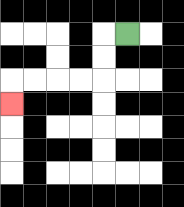{'start': '[5, 1]', 'end': '[0, 4]', 'path_directions': 'L,D,D,L,L,L,L,D', 'path_coordinates': '[[5, 1], [4, 1], [4, 2], [4, 3], [3, 3], [2, 3], [1, 3], [0, 3], [0, 4]]'}